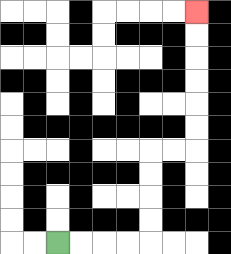{'start': '[2, 10]', 'end': '[8, 0]', 'path_directions': 'R,R,R,R,U,U,U,U,R,R,U,U,U,U,U,U', 'path_coordinates': '[[2, 10], [3, 10], [4, 10], [5, 10], [6, 10], [6, 9], [6, 8], [6, 7], [6, 6], [7, 6], [8, 6], [8, 5], [8, 4], [8, 3], [8, 2], [8, 1], [8, 0]]'}